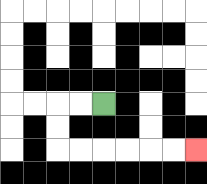{'start': '[4, 4]', 'end': '[8, 6]', 'path_directions': 'L,L,D,D,R,R,R,R,R,R', 'path_coordinates': '[[4, 4], [3, 4], [2, 4], [2, 5], [2, 6], [3, 6], [4, 6], [5, 6], [6, 6], [7, 6], [8, 6]]'}